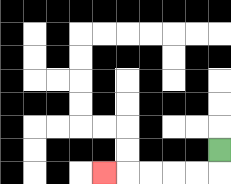{'start': '[9, 6]', 'end': '[4, 7]', 'path_directions': 'D,L,L,L,L,L', 'path_coordinates': '[[9, 6], [9, 7], [8, 7], [7, 7], [6, 7], [5, 7], [4, 7]]'}